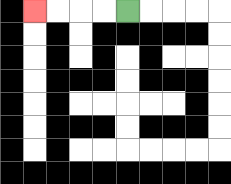{'start': '[5, 0]', 'end': '[1, 0]', 'path_directions': 'L,L,L,L', 'path_coordinates': '[[5, 0], [4, 0], [3, 0], [2, 0], [1, 0]]'}